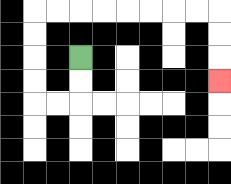{'start': '[3, 2]', 'end': '[9, 3]', 'path_directions': 'D,D,L,L,U,U,U,U,R,R,R,R,R,R,R,R,D,D,D', 'path_coordinates': '[[3, 2], [3, 3], [3, 4], [2, 4], [1, 4], [1, 3], [1, 2], [1, 1], [1, 0], [2, 0], [3, 0], [4, 0], [5, 0], [6, 0], [7, 0], [8, 0], [9, 0], [9, 1], [9, 2], [9, 3]]'}